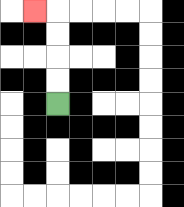{'start': '[2, 4]', 'end': '[1, 0]', 'path_directions': 'U,U,U,U,L', 'path_coordinates': '[[2, 4], [2, 3], [2, 2], [2, 1], [2, 0], [1, 0]]'}